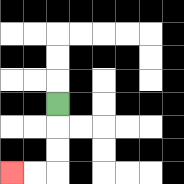{'start': '[2, 4]', 'end': '[0, 7]', 'path_directions': 'D,D,D,L,L', 'path_coordinates': '[[2, 4], [2, 5], [2, 6], [2, 7], [1, 7], [0, 7]]'}